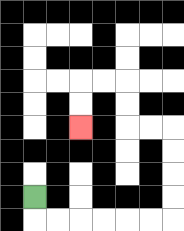{'start': '[1, 8]', 'end': '[3, 5]', 'path_directions': 'D,R,R,R,R,R,R,U,U,U,U,L,L,U,U,L,L,D,D', 'path_coordinates': '[[1, 8], [1, 9], [2, 9], [3, 9], [4, 9], [5, 9], [6, 9], [7, 9], [7, 8], [7, 7], [7, 6], [7, 5], [6, 5], [5, 5], [5, 4], [5, 3], [4, 3], [3, 3], [3, 4], [3, 5]]'}